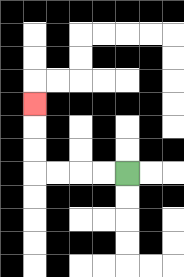{'start': '[5, 7]', 'end': '[1, 4]', 'path_directions': 'L,L,L,L,U,U,U', 'path_coordinates': '[[5, 7], [4, 7], [3, 7], [2, 7], [1, 7], [1, 6], [1, 5], [1, 4]]'}